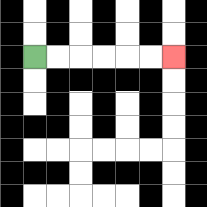{'start': '[1, 2]', 'end': '[7, 2]', 'path_directions': 'R,R,R,R,R,R', 'path_coordinates': '[[1, 2], [2, 2], [3, 2], [4, 2], [5, 2], [6, 2], [7, 2]]'}